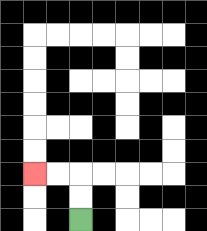{'start': '[3, 9]', 'end': '[1, 7]', 'path_directions': 'U,U,L,L', 'path_coordinates': '[[3, 9], [3, 8], [3, 7], [2, 7], [1, 7]]'}